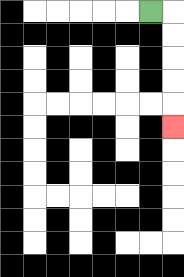{'start': '[6, 0]', 'end': '[7, 5]', 'path_directions': 'R,D,D,D,D,D', 'path_coordinates': '[[6, 0], [7, 0], [7, 1], [7, 2], [7, 3], [7, 4], [7, 5]]'}